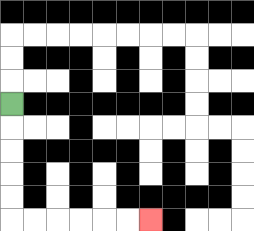{'start': '[0, 4]', 'end': '[6, 9]', 'path_directions': 'D,D,D,D,D,R,R,R,R,R,R', 'path_coordinates': '[[0, 4], [0, 5], [0, 6], [0, 7], [0, 8], [0, 9], [1, 9], [2, 9], [3, 9], [4, 9], [5, 9], [6, 9]]'}